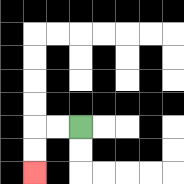{'start': '[3, 5]', 'end': '[1, 7]', 'path_directions': 'L,L,D,D', 'path_coordinates': '[[3, 5], [2, 5], [1, 5], [1, 6], [1, 7]]'}